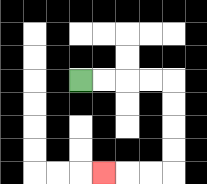{'start': '[3, 3]', 'end': '[4, 7]', 'path_directions': 'R,R,R,R,D,D,D,D,L,L,L', 'path_coordinates': '[[3, 3], [4, 3], [5, 3], [6, 3], [7, 3], [7, 4], [7, 5], [7, 6], [7, 7], [6, 7], [5, 7], [4, 7]]'}